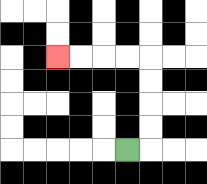{'start': '[5, 6]', 'end': '[2, 2]', 'path_directions': 'R,U,U,U,U,L,L,L,L', 'path_coordinates': '[[5, 6], [6, 6], [6, 5], [6, 4], [6, 3], [6, 2], [5, 2], [4, 2], [3, 2], [2, 2]]'}